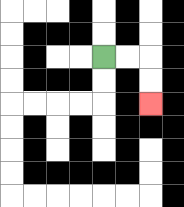{'start': '[4, 2]', 'end': '[6, 4]', 'path_directions': 'R,R,D,D', 'path_coordinates': '[[4, 2], [5, 2], [6, 2], [6, 3], [6, 4]]'}